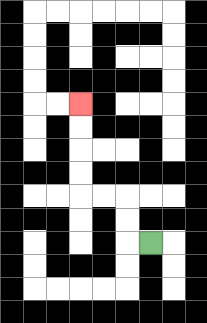{'start': '[6, 10]', 'end': '[3, 4]', 'path_directions': 'L,U,U,L,L,U,U,U,U', 'path_coordinates': '[[6, 10], [5, 10], [5, 9], [5, 8], [4, 8], [3, 8], [3, 7], [3, 6], [3, 5], [3, 4]]'}